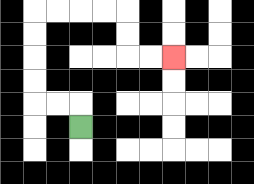{'start': '[3, 5]', 'end': '[7, 2]', 'path_directions': 'U,L,L,U,U,U,U,R,R,R,R,D,D,R,R', 'path_coordinates': '[[3, 5], [3, 4], [2, 4], [1, 4], [1, 3], [1, 2], [1, 1], [1, 0], [2, 0], [3, 0], [4, 0], [5, 0], [5, 1], [5, 2], [6, 2], [7, 2]]'}